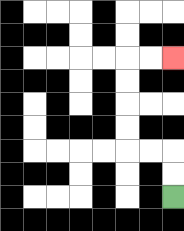{'start': '[7, 8]', 'end': '[7, 2]', 'path_directions': 'U,U,L,L,U,U,U,U,R,R', 'path_coordinates': '[[7, 8], [7, 7], [7, 6], [6, 6], [5, 6], [5, 5], [5, 4], [5, 3], [5, 2], [6, 2], [7, 2]]'}